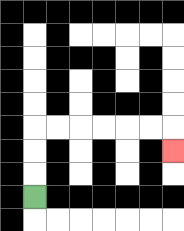{'start': '[1, 8]', 'end': '[7, 6]', 'path_directions': 'U,U,U,R,R,R,R,R,R,D', 'path_coordinates': '[[1, 8], [1, 7], [1, 6], [1, 5], [2, 5], [3, 5], [4, 5], [5, 5], [6, 5], [7, 5], [7, 6]]'}